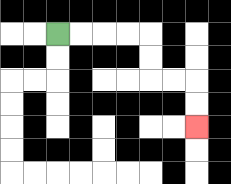{'start': '[2, 1]', 'end': '[8, 5]', 'path_directions': 'R,R,R,R,D,D,R,R,D,D', 'path_coordinates': '[[2, 1], [3, 1], [4, 1], [5, 1], [6, 1], [6, 2], [6, 3], [7, 3], [8, 3], [8, 4], [8, 5]]'}